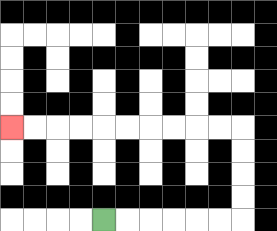{'start': '[4, 9]', 'end': '[0, 5]', 'path_directions': 'R,R,R,R,R,R,U,U,U,U,L,L,L,L,L,L,L,L,L,L', 'path_coordinates': '[[4, 9], [5, 9], [6, 9], [7, 9], [8, 9], [9, 9], [10, 9], [10, 8], [10, 7], [10, 6], [10, 5], [9, 5], [8, 5], [7, 5], [6, 5], [5, 5], [4, 5], [3, 5], [2, 5], [1, 5], [0, 5]]'}